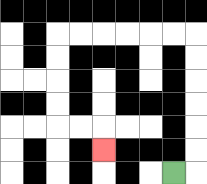{'start': '[7, 7]', 'end': '[4, 6]', 'path_directions': 'R,U,U,U,U,U,U,L,L,L,L,L,L,D,D,D,D,R,R,D', 'path_coordinates': '[[7, 7], [8, 7], [8, 6], [8, 5], [8, 4], [8, 3], [8, 2], [8, 1], [7, 1], [6, 1], [5, 1], [4, 1], [3, 1], [2, 1], [2, 2], [2, 3], [2, 4], [2, 5], [3, 5], [4, 5], [4, 6]]'}